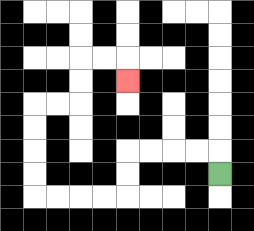{'start': '[9, 7]', 'end': '[5, 3]', 'path_directions': 'U,L,L,L,L,D,D,L,L,L,L,U,U,U,U,R,R,U,U,R,R,D', 'path_coordinates': '[[9, 7], [9, 6], [8, 6], [7, 6], [6, 6], [5, 6], [5, 7], [5, 8], [4, 8], [3, 8], [2, 8], [1, 8], [1, 7], [1, 6], [1, 5], [1, 4], [2, 4], [3, 4], [3, 3], [3, 2], [4, 2], [5, 2], [5, 3]]'}